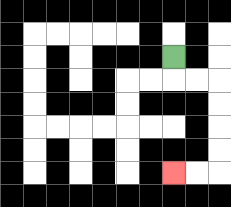{'start': '[7, 2]', 'end': '[7, 7]', 'path_directions': 'D,R,R,D,D,D,D,L,L', 'path_coordinates': '[[7, 2], [7, 3], [8, 3], [9, 3], [9, 4], [9, 5], [9, 6], [9, 7], [8, 7], [7, 7]]'}